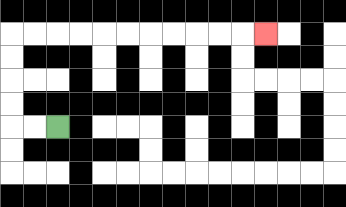{'start': '[2, 5]', 'end': '[11, 1]', 'path_directions': 'L,L,U,U,U,U,R,R,R,R,R,R,R,R,R,R,R', 'path_coordinates': '[[2, 5], [1, 5], [0, 5], [0, 4], [0, 3], [0, 2], [0, 1], [1, 1], [2, 1], [3, 1], [4, 1], [5, 1], [6, 1], [7, 1], [8, 1], [9, 1], [10, 1], [11, 1]]'}